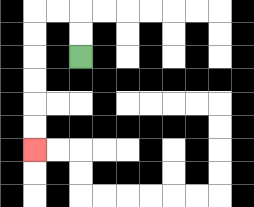{'start': '[3, 2]', 'end': '[1, 6]', 'path_directions': 'U,U,L,L,D,D,D,D,D,D', 'path_coordinates': '[[3, 2], [3, 1], [3, 0], [2, 0], [1, 0], [1, 1], [1, 2], [1, 3], [1, 4], [1, 5], [1, 6]]'}